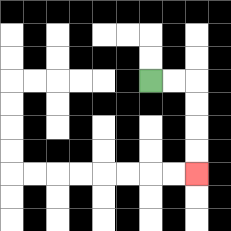{'start': '[6, 3]', 'end': '[8, 7]', 'path_directions': 'R,R,D,D,D,D', 'path_coordinates': '[[6, 3], [7, 3], [8, 3], [8, 4], [8, 5], [8, 6], [8, 7]]'}